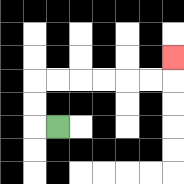{'start': '[2, 5]', 'end': '[7, 2]', 'path_directions': 'L,U,U,R,R,R,R,R,R,U', 'path_coordinates': '[[2, 5], [1, 5], [1, 4], [1, 3], [2, 3], [3, 3], [4, 3], [5, 3], [6, 3], [7, 3], [7, 2]]'}